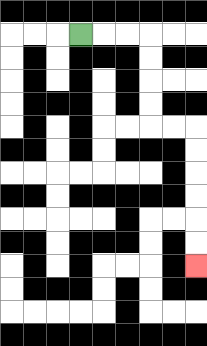{'start': '[3, 1]', 'end': '[8, 11]', 'path_directions': 'R,R,R,D,D,D,D,R,R,D,D,D,D,D,D', 'path_coordinates': '[[3, 1], [4, 1], [5, 1], [6, 1], [6, 2], [6, 3], [6, 4], [6, 5], [7, 5], [8, 5], [8, 6], [8, 7], [8, 8], [8, 9], [8, 10], [8, 11]]'}